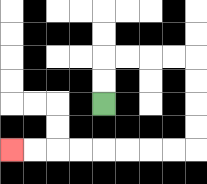{'start': '[4, 4]', 'end': '[0, 6]', 'path_directions': 'U,U,R,R,R,R,D,D,D,D,L,L,L,L,L,L,L,L', 'path_coordinates': '[[4, 4], [4, 3], [4, 2], [5, 2], [6, 2], [7, 2], [8, 2], [8, 3], [8, 4], [8, 5], [8, 6], [7, 6], [6, 6], [5, 6], [4, 6], [3, 6], [2, 6], [1, 6], [0, 6]]'}